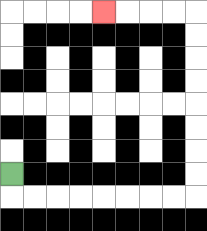{'start': '[0, 7]', 'end': '[4, 0]', 'path_directions': 'D,R,R,R,R,R,R,R,R,U,U,U,U,U,U,U,U,L,L,L,L', 'path_coordinates': '[[0, 7], [0, 8], [1, 8], [2, 8], [3, 8], [4, 8], [5, 8], [6, 8], [7, 8], [8, 8], [8, 7], [8, 6], [8, 5], [8, 4], [8, 3], [8, 2], [8, 1], [8, 0], [7, 0], [6, 0], [5, 0], [4, 0]]'}